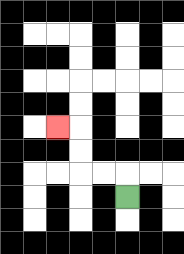{'start': '[5, 8]', 'end': '[2, 5]', 'path_directions': 'U,L,L,U,U,L', 'path_coordinates': '[[5, 8], [5, 7], [4, 7], [3, 7], [3, 6], [3, 5], [2, 5]]'}